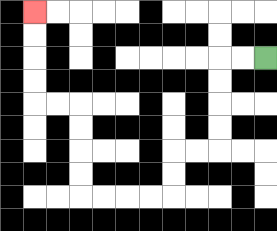{'start': '[11, 2]', 'end': '[1, 0]', 'path_directions': 'L,L,D,D,D,D,L,L,D,D,L,L,L,L,U,U,U,U,L,L,U,U,U,U', 'path_coordinates': '[[11, 2], [10, 2], [9, 2], [9, 3], [9, 4], [9, 5], [9, 6], [8, 6], [7, 6], [7, 7], [7, 8], [6, 8], [5, 8], [4, 8], [3, 8], [3, 7], [3, 6], [3, 5], [3, 4], [2, 4], [1, 4], [1, 3], [1, 2], [1, 1], [1, 0]]'}